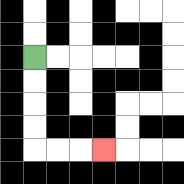{'start': '[1, 2]', 'end': '[4, 6]', 'path_directions': 'D,D,D,D,R,R,R', 'path_coordinates': '[[1, 2], [1, 3], [1, 4], [1, 5], [1, 6], [2, 6], [3, 6], [4, 6]]'}